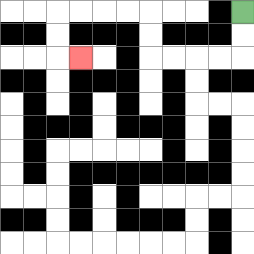{'start': '[10, 0]', 'end': '[3, 2]', 'path_directions': 'D,D,L,L,L,L,U,U,L,L,L,L,D,D,R', 'path_coordinates': '[[10, 0], [10, 1], [10, 2], [9, 2], [8, 2], [7, 2], [6, 2], [6, 1], [6, 0], [5, 0], [4, 0], [3, 0], [2, 0], [2, 1], [2, 2], [3, 2]]'}